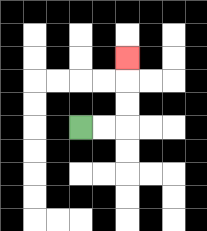{'start': '[3, 5]', 'end': '[5, 2]', 'path_directions': 'R,R,U,U,U', 'path_coordinates': '[[3, 5], [4, 5], [5, 5], [5, 4], [5, 3], [5, 2]]'}